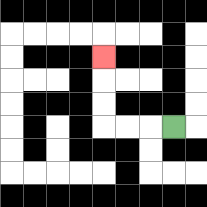{'start': '[7, 5]', 'end': '[4, 2]', 'path_directions': 'L,L,L,U,U,U', 'path_coordinates': '[[7, 5], [6, 5], [5, 5], [4, 5], [4, 4], [4, 3], [4, 2]]'}